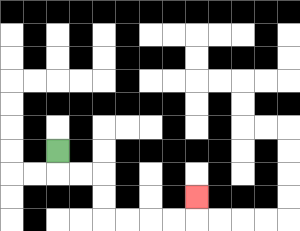{'start': '[2, 6]', 'end': '[8, 8]', 'path_directions': 'D,R,R,D,D,R,R,R,R,U', 'path_coordinates': '[[2, 6], [2, 7], [3, 7], [4, 7], [4, 8], [4, 9], [5, 9], [6, 9], [7, 9], [8, 9], [8, 8]]'}